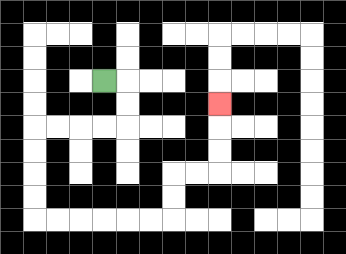{'start': '[4, 3]', 'end': '[9, 4]', 'path_directions': 'R,D,D,L,L,L,L,D,D,D,D,R,R,R,R,R,R,U,U,R,R,U,U,U', 'path_coordinates': '[[4, 3], [5, 3], [5, 4], [5, 5], [4, 5], [3, 5], [2, 5], [1, 5], [1, 6], [1, 7], [1, 8], [1, 9], [2, 9], [3, 9], [4, 9], [5, 9], [6, 9], [7, 9], [7, 8], [7, 7], [8, 7], [9, 7], [9, 6], [9, 5], [9, 4]]'}